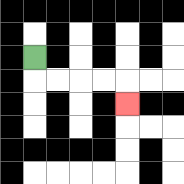{'start': '[1, 2]', 'end': '[5, 4]', 'path_directions': 'D,R,R,R,R,D', 'path_coordinates': '[[1, 2], [1, 3], [2, 3], [3, 3], [4, 3], [5, 3], [5, 4]]'}